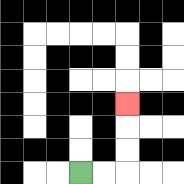{'start': '[3, 7]', 'end': '[5, 4]', 'path_directions': 'R,R,U,U,U', 'path_coordinates': '[[3, 7], [4, 7], [5, 7], [5, 6], [5, 5], [5, 4]]'}